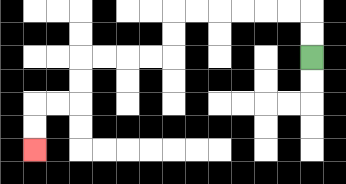{'start': '[13, 2]', 'end': '[1, 6]', 'path_directions': 'U,U,L,L,L,L,L,L,D,D,L,L,L,L,D,D,L,L,D,D', 'path_coordinates': '[[13, 2], [13, 1], [13, 0], [12, 0], [11, 0], [10, 0], [9, 0], [8, 0], [7, 0], [7, 1], [7, 2], [6, 2], [5, 2], [4, 2], [3, 2], [3, 3], [3, 4], [2, 4], [1, 4], [1, 5], [1, 6]]'}